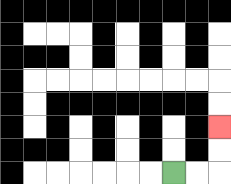{'start': '[7, 7]', 'end': '[9, 5]', 'path_directions': 'R,R,U,U', 'path_coordinates': '[[7, 7], [8, 7], [9, 7], [9, 6], [9, 5]]'}